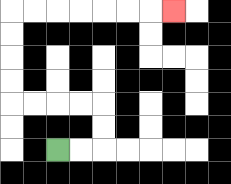{'start': '[2, 6]', 'end': '[7, 0]', 'path_directions': 'R,R,U,U,L,L,L,L,U,U,U,U,R,R,R,R,R,R,R', 'path_coordinates': '[[2, 6], [3, 6], [4, 6], [4, 5], [4, 4], [3, 4], [2, 4], [1, 4], [0, 4], [0, 3], [0, 2], [0, 1], [0, 0], [1, 0], [2, 0], [3, 0], [4, 0], [5, 0], [6, 0], [7, 0]]'}